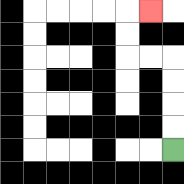{'start': '[7, 6]', 'end': '[6, 0]', 'path_directions': 'U,U,U,U,L,L,U,U,R', 'path_coordinates': '[[7, 6], [7, 5], [7, 4], [7, 3], [7, 2], [6, 2], [5, 2], [5, 1], [5, 0], [6, 0]]'}